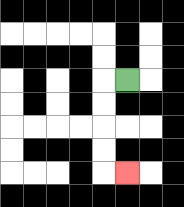{'start': '[5, 3]', 'end': '[5, 7]', 'path_directions': 'L,D,D,D,D,R', 'path_coordinates': '[[5, 3], [4, 3], [4, 4], [4, 5], [4, 6], [4, 7], [5, 7]]'}